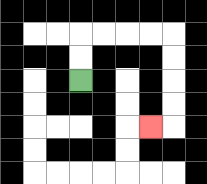{'start': '[3, 3]', 'end': '[6, 5]', 'path_directions': 'U,U,R,R,R,R,D,D,D,D,L', 'path_coordinates': '[[3, 3], [3, 2], [3, 1], [4, 1], [5, 1], [6, 1], [7, 1], [7, 2], [7, 3], [7, 4], [7, 5], [6, 5]]'}